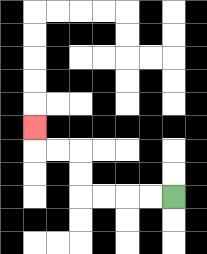{'start': '[7, 8]', 'end': '[1, 5]', 'path_directions': 'L,L,L,L,U,U,L,L,U', 'path_coordinates': '[[7, 8], [6, 8], [5, 8], [4, 8], [3, 8], [3, 7], [3, 6], [2, 6], [1, 6], [1, 5]]'}